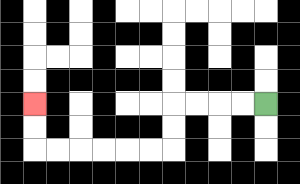{'start': '[11, 4]', 'end': '[1, 4]', 'path_directions': 'L,L,L,L,D,D,L,L,L,L,L,L,U,U', 'path_coordinates': '[[11, 4], [10, 4], [9, 4], [8, 4], [7, 4], [7, 5], [7, 6], [6, 6], [5, 6], [4, 6], [3, 6], [2, 6], [1, 6], [1, 5], [1, 4]]'}